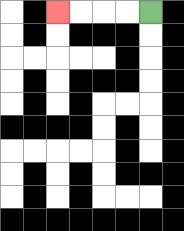{'start': '[6, 0]', 'end': '[2, 0]', 'path_directions': 'L,L,L,L', 'path_coordinates': '[[6, 0], [5, 0], [4, 0], [3, 0], [2, 0]]'}